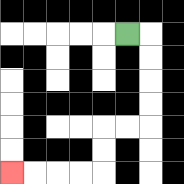{'start': '[5, 1]', 'end': '[0, 7]', 'path_directions': 'R,D,D,D,D,L,L,D,D,L,L,L,L', 'path_coordinates': '[[5, 1], [6, 1], [6, 2], [6, 3], [6, 4], [6, 5], [5, 5], [4, 5], [4, 6], [4, 7], [3, 7], [2, 7], [1, 7], [0, 7]]'}